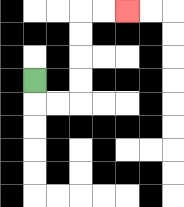{'start': '[1, 3]', 'end': '[5, 0]', 'path_directions': 'D,R,R,U,U,U,U,R,R', 'path_coordinates': '[[1, 3], [1, 4], [2, 4], [3, 4], [3, 3], [3, 2], [3, 1], [3, 0], [4, 0], [5, 0]]'}